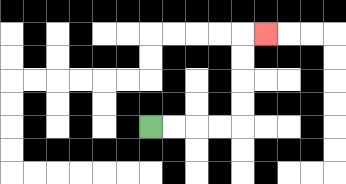{'start': '[6, 5]', 'end': '[11, 1]', 'path_directions': 'R,R,R,R,U,U,U,U,R', 'path_coordinates': '[[6, 5], [7, 5], [8, 5], [9, 5], [10, 5], [10, 4], [10, 3], [10, 2], [10, 1], [11, 1]]'}